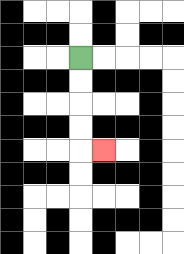{'start': '[3, 2]', 'end': '[4, 6]', 'path_directions': 'D,D,D,D,R', 'path_coordinates': '[[3, 2], [3, 3], [3, 4], [3, 5], [3, 6], [4, 6]]'}